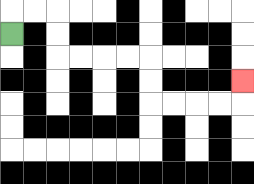{'start': '[0, 1]', 'end': '[10, 3]', 'path_directions': 'U,R,R,D,D,R,R,R,R,D,D,R,R,R,R,U', 'path_coordinates': '[[0, 1], [0, 0], [1, 0], [2, 0], [2, 1], [2, 2], [3, 2], [4, 2], [5, 2], [6, 2], [6, 3], [6, 4], [7, 4], [8, 4], [9, 4], [10, 4], [10, 3]]'}